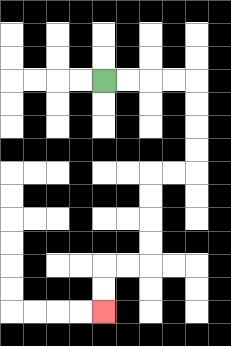{'start': '[4, 3]', 'end': '[4, 13]', 'path_directions': 'R,R,R,R,D,D,D,D,L,L,D,D,D,D,L,L,D,D', 'path_coordinates': '[[4, 3], [5, 3], [6, 3], [7, 3], [8, 3], [8, 4], [8, 5], [8, 6], [8, 7], [7, 7], [6, 7], [6, 8], [6, 9], [6, 10], [6, 11], [5, 11], [4, 11], [4, 12], [4, 13]]'}